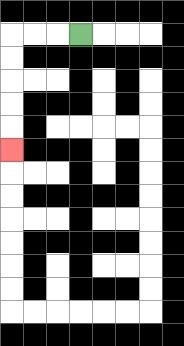{'start': '[3, 1]', 'end': '[0, 6]', 'path_directions': 'L,L,L,D,D,D,D,D', 'path_coordinates': '[[3, 1], [2, 1], [1, 1], [0, 1], [0, 2], [0, 3], [0, 4], [0, 5], [0, 6]]'}